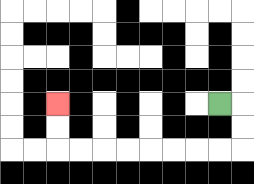{'start': '[9, 4]', 'end': '[2, 4]', 'path_directions': 'R,D,D,L,L,L,L,L,L,L,L,U,U', 'path_coordinates': '[[9, 4], [10, 4], [10, 5], [10, 6], [9, 6], [8, 6], [7, 6], [6, 6], [5, 6], [4, 6], [3, 6], [2, 6], [2, 5], [2, 4]]'}